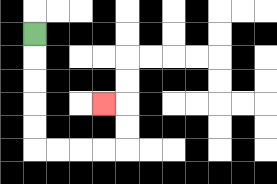{'start': '[1, 1]', 'end': '[4, 4]', 'path_directions': 'D,D,D,D,D,R,R,R,R,U,U,L', 'path_coordinates': '[[1, 1], [1, 2], [1, 3], [1, 4], [1, 5], [1, 6], [2, 6], [3, 6], [4, 6], [5, 6], [5, 5], [5, 4], [4, 4]]'}